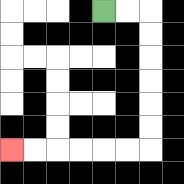{'start': '[4, 0]', 'end': '[0, 6]', 'path_directions': 'R,R,D,D,D,D,D,D,L,L,L,L,L,L', 'path_coordinates': '[[4, 0], [5, 0], [6, 0], [6, 1], [6, 2], [6, 3], [6, 4], [6, 5], [6, 6], [5, 6], [4, 6], [3, 6], [2, 6], [1, 6], [0, 6]]'}